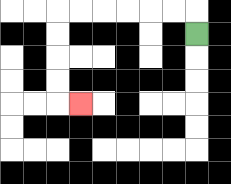{'start': '[8, 1]', 'end': '[3, 4]', 'path_directions': 'U,L,L,L,L,L,L,D,D,D,D,R', 'path_coordinates': '[[8, 1], [8, 0], [7, 0], [6, 0], [5, 0], [4, 0], [3, 0], [2, 0], [2, 1], [2, 2], [2, 3], [2, 4], [3, 4]]'}